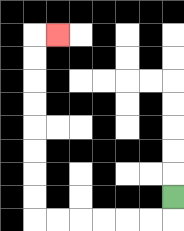{'start': '[7, 8]', 'end': '[2, 1]', 'path_directions': 'D,L,L,L,L,L,L,U,U,U,U,U,U,U,U,R', 'path_coordinates': '[[7, 8], [7, 9], [6, 9], [5, 9], [4, 9], [3, 9], [2, 9], [1, 9], [1, 8], [1, 7], [1, 6], [1, 5], [1, 4], [1, 3], [1, 2], [1, 1], [2, 1]]'}